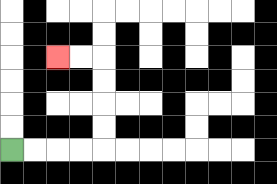{'start': '[0, 6]', 'end': '[2, 2]', 'path_directions': 'R,R,R,R,U,U,U,U,L,L', 'path_coordinates': '[[0, 6], [1, 6], [2, 6], [3, 6], [4, 6], [4, 5], [4, 4], [4, 3], [4, 2], [3, 2], [2, 2]]'}